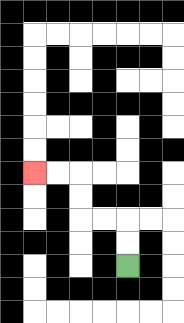{'start': '[5, 11]', 'end': '[1, 7]', 'path_directions': 'U,U,L,L,U,U,L,L', 'path_coordinates': '[[5, 11], [5, 10], [5, 9], [4, 9], [3, 9], [3, 8], [3, 7], [2, 7], [1, 7]]'}